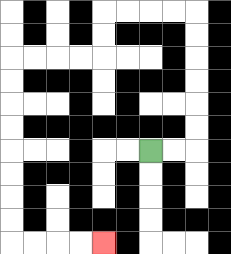{'start': '[6, 6]', 'end': '[4, 10]', 'path_directions': 'R,R,U,U,U,U,U,U,L,L,L,L,D,D,L,L,L,L,D,D,D,D,D,D,D,D,R,R,R,R', 'path_coordinates': '[[6, 6], [7, 6], [8, 6], [8, 5], [8, 4], [8, 3], [8, 2], [8, 1], [8, 0], [7, 0], [6, 0], [5, 0], [4, 0], [4, 1], [4, 2], [3, 2], [2, 2], [1, 2], [0, 2], [0, 3], [0, 4], [0, 5], [0, 6], [0, 7], [0, 8], [0, 9], [0, 10], [1, 10], [2, 10], [3, 10], [4, 10]]'}